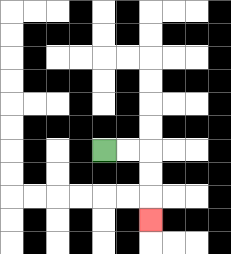{'start': '[4, 6]', 'end': '[6, 9]', 'path_directions': 'R,R,D,D,D', 'path_coordinates': '[[4, 6], [5, 6], [6, 6], [6, 7], [6, 8], [6, 9]]'}